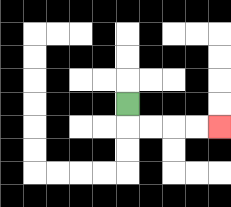{'start': '[5, 4]', 'end': '[9, 5]', 'path_directions': 'D,R,R,R,R', 'path_coordinates': '[[5, 4], [5, 5], [6, 5], [7, 5], [8, 5], [9, 5]]'}